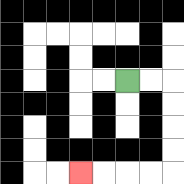{'start': '[5, 3]', 'end': '[3, 7]', 'path_directions': 'R,R,D,D,D,D,L,L,L,L', 'path_coordinates': '[[5, 3], [6, 3], [7, 3], [7, 4], [7, 5], [7, 6], [7, 7], [6, 7], [5, 7], [4, 7], [3, 7]]'}